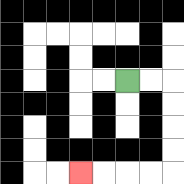{'start': '[5, 3]', 'end': '[3, 7]', 'path_directions': 'R,R,D,D,D,D,L,L,L,L', 'path_coordinates': '[[5, 3], [6, 3], [7, 3], [7, 4], [7, 5], [7, 6], [7, 7], [6, 7], [5, 7], [4, 7], [3, 7]]'}